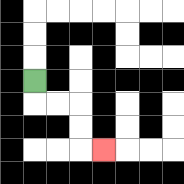{'start': '[1, 3]', 'end': '[4, 6]', 'path_directions': 'D,R,R,D,D,R', 'path_coordinates': '[[1, 3], [1, 4], [2, 4], [3, 4], [3, 5], [3, 6], [4, 6]]'}